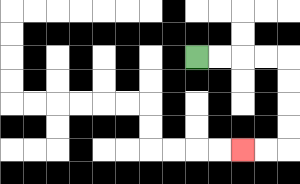{'start': '[8, 2]', 'end': '[10, 6]', 'path_directions': 'R,R,R,R,D,D,D,D,L,L', 'path_coordinates': '[[8, 2], [9, 2], [10, 2], [11, 2], [12, 2], [12, 3], [12, 4], [12, 5], [12, 6], [11, 6], [10, 6]]'}